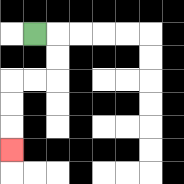{'start': '[1, 1]', 'end': '[0, 6]', 'path_directions': 'R,D,D,L,L,D,D,D', 'path_coordinates': '[[1, 1], [2, 1], [2, 2], [2, 3], [1, 3], [0, 3], [0, 4], [0, 5], [0, 6]]'}